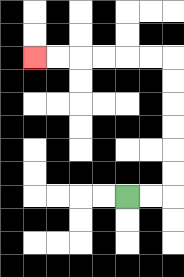{'start': '[5, 8]', 'end': '[1, 2]', 'path_directions': 'R,R,U,U,U,U,U,U,L,L,L,L,L,L', 'path_coordinates': '[[5, 8], [6, 8], [7, 8], [7, 7], [7, 6], [7, 5], [7, 4], [7, 3], [7, 2], [6, 2], [5, 2], [4, 2], [3, 2], [2, 2], [1, 2]]'}